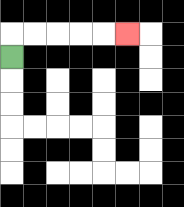{'start': '[0, 2]', 'end': '[5, 1]', 'path_directions': 'U,R,R,R,R,R', 'path_coordinates': '[[0, 2], [0, 1], [1, 1], [2, 1], [3, 1], [4, 1], [5, 1]]'}